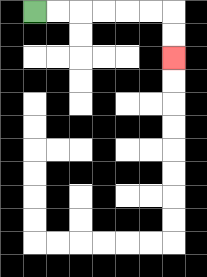{'start': '[1, 0]', 'end': '[7, 2]', 'path_directions': 'R,R,R,R,R,R,D,D', 'path_coordinates': '[[1, 0], [2, 0], [3, 0], [4, 0], [5, 0], [6, 0], [7, 0], [7, 1], [7, 2]]'}